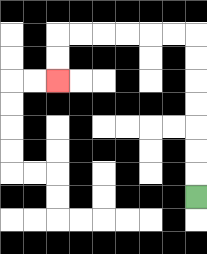{'start': '[8, 8]', 'end': '[2, 3]', 'path_directions': 'U,U,U,U,U,U,U,L,L,L,L,L,L,D,D', 'path_coordinates': '[[8, 8], [8, 7], [8, 6], [8, 5], [8, 4], [8, 3], [8, 2], [8, 1], [7, 1], [6, 1], [5, 1], [4, 1], [3, 1], [2, 1], [2, 2], [2, 3]]'}